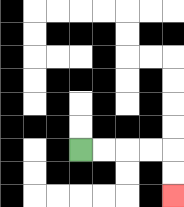{'start': '[3, 6]', 'end': '[7, 8]', 'path_directions': 'R,R,R,R,D,D', 'path_coordinates': '[[3, 6], [4, 6], [5, 6], [6, 6], [7, 6], [7, 7], [7, 8]]'}